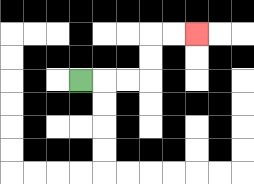{'start': '[3, 3]', 'end': '[8, 1]', 'path_directions': 'R,R,R,U,U,R,R', 'path_coordinates': '[[3, 3], [4, 3], [5, 3], [6, 3], [6, 2], [6, 1], [7, 1], [8, 1]]'}